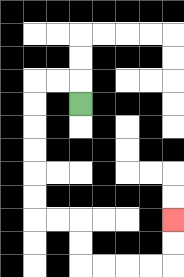{'start': '[3, 4]', 'end': '[7, 9]', 'path_directions': 'U,L,L,D,D,D,D,D,D,R,R,D,D,R,R,R,R,U,U', 'path_coordinates': '[[3, 4], [3, 3], [2, 3], [1, 3], [1, 4], [1, 5], [1, 6], [1, 7], [1, 8], [1, 9], [2, 9], [3, 9], [3, 10], [3, 11], [4, 11], [5, 11], [6, 11], [7, 11], [7, 10], [7, 9]]'}